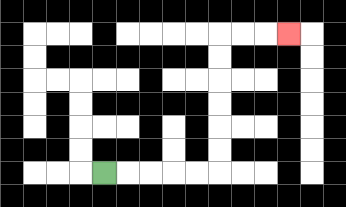{'start': '[4, 7]', 'end': '[12, 1]', 'path_directions': 'R,R,R,R,R,U,U,U,U,U,U,R,R,R', 'path_coordinates': '[[4, 7], [5, 7], [6, 7], [7, 7], [8, 7], [9, 7], [9, 6], [9, 5], [9, 4], [9, 3], [9, 2], [9, 1], [10, 1], [11, 1], [12, 1]]'}